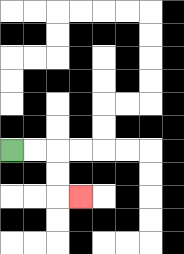{'start': '[0, 6]', 'end': '[3, 8]', 'path_directions': 'R,R,D,D,R', 'path_coordinates': '[[0, 6], [1, 6], [2, 6], [2, 7], [2, 8], [3, 8]]'}